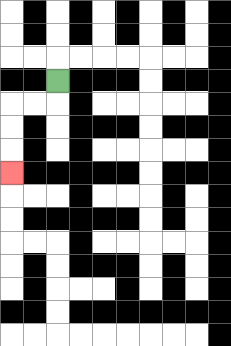{'start': '[2, 3]', 'end': '[0, 7]', 'path_directions': 'D,L,L,D,D,D', 'path_coordinates': '[[2, 3], [2, 4], [1, 4], [0, 4], [0, 5], [0, 6], [0, 7]]'}